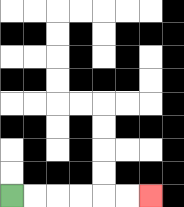{'start': '[0, 8]', 'end': '[6, 8]', 'path_directions': 'R,R,R,R,R,R', 'path_coordinates': '[[0, 8], [1, 8], [2, 8], [3, 8], [4, 8], [5, 8], [6, 8]]'}